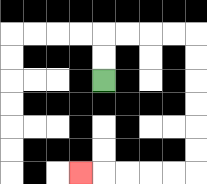{'start': '[4, 3]', 'end': '[3, 7]', 'path_directions': 'U,U,R,R,R,R,D,D,D,D,D,D,L,L,L,L,L', 'path_coordinates': '[[4, 3], [4, 2], [4, 1], [5, 1], [6, 1], [7, 1], [8, 1], [8, 2], [8, 3], [8, 4], [8, 5], [8, 6], [8, 7], [7, 7], [6, 7], [5, 7], [4, 7], [3, 7]]'}